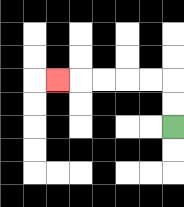{'start': '[7, 5]', 'end': '[2, 3]', 'path_directions': 'U,U,L,L,L,L,L', 'path_coordinates': '[[7, 5], [7, 4], [7, 3], [6, 3], [5, 3], [4, 3], [3, 3], [2, 3]]'}